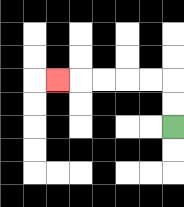{'start': '[7, 5]', 'end': '[2, 3]', 'path_directions': 'U,U,L,L,L,L,L', 'path_coordinates': '[[7, 5], [7, 4], [7, 3], [6, 3], [5, 3], [4, 3], [3, 3], [2, 3]]'}